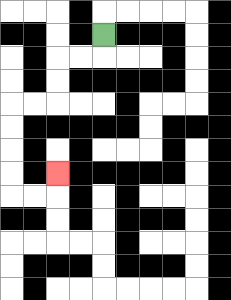{'start': '[4, 1]', 'end': '[2, 7]', 'path_directions': 'D,L,L,D,D,L,L,D,D,D,D,R,R,U', 'path_coordinates': '[[4, 1], [4, 2], [3, 2], [2, 2], [2, 3], [2, 4], [1, 4], [0, 4], [0, 5], [0, 6], [0, 7], [0, 8], [1, 8], [2, 8], [2, 7]]'}